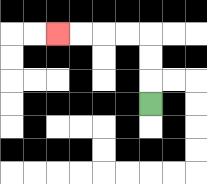{'start': '[6, 4]', 'end': '[2, 1]', 'path_directions': 'U,U,U,L,L,L,L', 'path_coordinates': '[[6, 4], [6, 3], [6, 2], [6, 1], [5, 1], [4, 1], [3, 1], [2, 1]]'}